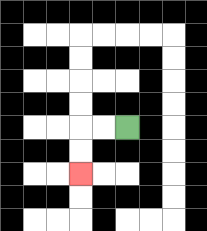{'start': '[5, 5]', 'end': '[3, 7]', 'path_directions': 'L,L,D,D', 'path_coordinates': '[[5, 5], [4, 5], [3, 5], [3, 6], [3, 7]]'}